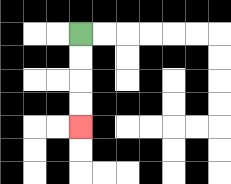{'start': '[3, 1]', 'end': '[3, 5]', 'path_directions': 'D,D,D,D', 'path_coordinates': '[[3, 1], [3, 2], [3, 3], [3, 4], [3, 5]]'}